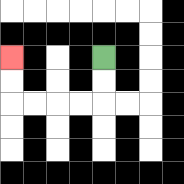{'start': '[4, 2]', 'end': '[0, 2]', 'path_directions': 'D,D,L,L,L,L,U,U', 'path_coordinates': '[[4, 2], [4, 3], [4, 4], [3, 4], [2, 4], [1, 4], [0, 4], [0, 3], [0, 2]]'}